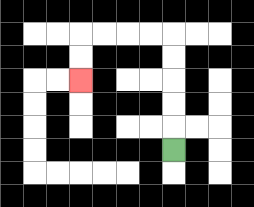{'start': '[7, 6]', 'end': '[3, 3]', 'path_directions': 'U,U,U,U,U,L,L,L,L,D,D', 'path_coordinates': '[[7, 6], [7, 5], [7, 4], [7, 3], [7, 2], [7, 1], [6, 1], [5, 1], [4, 1], [3, 1], [3, 2], [3, 3]]'}